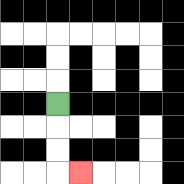{'start': '[2, 4]', 'end': '[3, 7]', 'path_directions': 'D,D,D,R', 'path_coordinates': '[[2, 4], [2, 5], [2, 6], [2, 7], [3, 7]]'}